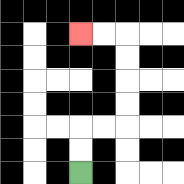{'start': '[3, 7]', 'end': '[3, 1]', 'path_directions': 'U,U,R,R,U,U,U,U,L,L', 'path_coordinates': '[[3, 7], [3, 6], [3, 5], [4, 5], [5, 5], [5, 4], [5, 3], [5, 2], [5, 1], [4, 1], [3, 1]]'}